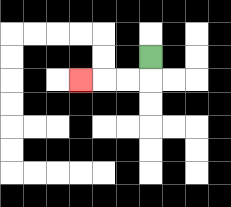{'start': '[6, 2]', 'end': '[3, 3]', 'path_directions': 'D,L,L,L', 'path_coordinates': '[[6, 2], [6, 3], [5, 3], [4, 3], [3, 3]]'}